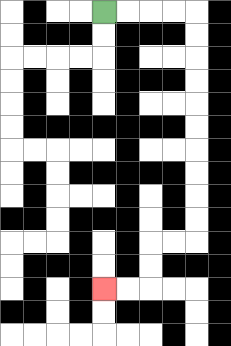{'start': '[4, 0]', 'end': '[4, 12]', 'path_directions': 'R,R,R,R,D,D,D,D,D,D,D,D,D,D,L,L,D,D,L,L', 'path_coordinates': '[[4, 0], [5, 0], [6, 0], [7, 0], [8, 0], [8, 1], [8, 2], [8, 3], [8, 4], [8, 5], [8, 6], [8, 7], [8, 8], [8, 9], [8, 10], [7, 10], [6, 10], [6, 11], [6, 12], [5, 12], [4, 12]]'}